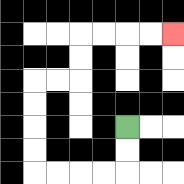{'start': '[5, 5]', 'end': '[7, 1]', 'path_directions': 'D,D,L,L,L,L,U,U,U,U,R,R,U,U,R,R,R,R', 'path_coordinates': '[[5, 5], [5, 6], [5, 7], [4, 7], [3, 7], [2, 7], [1, 7], [1, 6], [1, 5], [1, 4], [1, 3], [2, 3], [3, 3], [3, 2], [3, 1], [4, 1], [5, 1], [6, 1], [7, 1]]'}